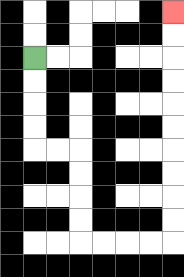{'start': '[1, 2]', 'end': '[7, 0]', 'path_directions': 'D,D,D,D,R,R,D,D,D,D,R,R,R,R,U,U,U,U,U,U,U,U,U,U', 'path_coordinates': '[[1, 2], [1, 3], [1, 4], [1, 5], [1, 6], [2, 6], [3, 6], [3, 7], [3, 8], [3, 9], [3, 10], [4, 10], [5, 10], [6, 10], [7, 10], [7, 9], [7, 8], [7, 7], [7, 6], [7, 5], [7, 4], [7, 3], [7, 2], [7, 1], [7, 0]]'}